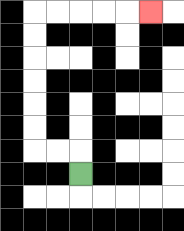{'start': '[3, 7]', 'end': '[6, 0]', 'path_directions': 'U,L,L,U,U,U,U,U,U,R,R,R,R,R', 'path_coordinates': '[[3, 7], [3, 6], [2, 6], [1, 6], [1, 5], [1, 4], [1, 3], [1, 2], [1, 1], [1, 0], [2, 0], [3, 0], [4, 0], [5, 0], [6, 0]]'}